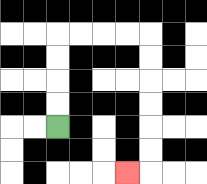{'start': '[2, 5]', 'end': '[5, 7]', 'path_directions': 'U,U,U,U,R,R,R,R,D,D,D,D,D,D,L', 'path_coordinates': '[[2, 5], [2, 4], [2, 3], [2, 2], [2, 1], [3, 1], [4, 1], [5, 1], [6, 1], [6, 2], [6, 3], [6, 4], [6, 5], [6, 6], [6, 7], [5, 7]]'}